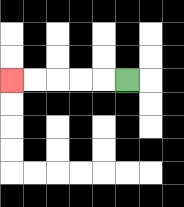{'start': '[5, 3]', 'end': '[0, 3]', 'path_directions': 'L,L,L,L,L', 'path_coordinates': '[[5, 3], [4, 3], [3, 3], [2, 3], [1, 3], [0, 3]]'}